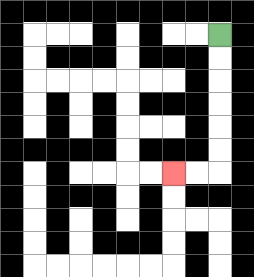{'start': '[9, 1]', 'end': '[7, 7]', 'path_directions': 'D,D,D,D,D,D,L,L', 'path_coordinates': '[[9, 1], [9, 2], [9, 3], [9, 4], [9, 5], [9, 6], [9, 7], [8, 7], [7, 7]]'}